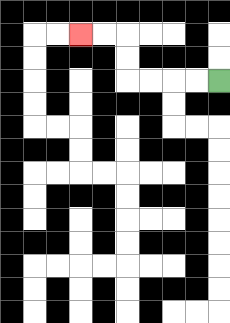{'start': '[9, 3]', 'end': '[3, 1]', 'path_directions': 'L,L,L,L,U,U,L,L', 'path_coordinates': '[[9, 3], [8, 3], [7, 3], [6, 3], [5, 3], [5, 2], [5, 1], [4, 1], [3, 1]]'}